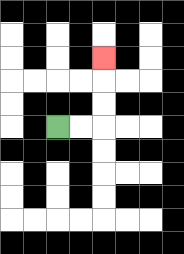{'start': '[2, 5]', 'end': '[4, 2]', 'path_directions': 'R,R,U,U,U', 'path_coordinates': '[[2, 5], [3, 5], [4, 5], [4, 4], [4, 3], [4, 2]]'}